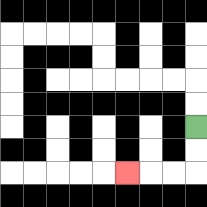{'start': '[8, 5]', 'end': '[5, 7]', 'path_directions': 'D,D,L,L,L', 'path_coordinates': '[[8, 5], [8, 6], [8, 7], [7, 7], [6, 7], [5, 7]]'}